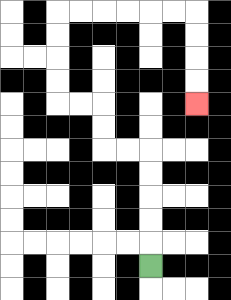{'start': '[6, 11]', 'end': '[8, 4]', 'path_directions': 'U,U,U,U,U,L,L,U,U,L,L,U,U,U,U,R,R,R,R,R,R,D,D,D,D', 'path_coordinates': '[[6, 11], [6, 10], [6, 9], [6, 8], [6, 7], [6, 6], [5, 6], [4, 6], [4, 5], [4, 4], [3, 4], [2, 4], [2, 3], [2, 2], [2, 1], [2, 0], [3, 0], [4, 0], [5, 0], [6, 0], [7, 0], [8, 0], [8, 1], [8, 2], [8, 3], [8, 4]]'}